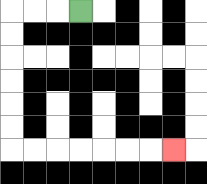{'start': '[3, 0]', 'end': '[7, 6]', 'path_directions': 'L,L,L,D,D,D,D,D,D,R,R,R,R,R,R,R', 'path_coordinates': '[[3, 0], [2, 0], [1, 0], [0, 0], [0, 1], [0, 2], [0, 3], [0, 4], [0, 5], [0, 6], [1, 6], [2, 6], [3, 6], [4, 6], [5, 6], [6, 6], [7, 6]]'}